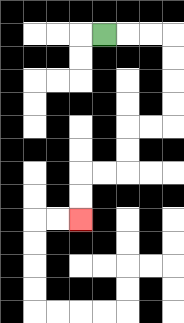{'start': '[4, 1]', 'end': '[3, 9]', 'path_directions': 'R,R,R,D,D,D,D,L,L,D,D,L,L,D,D', 'path_coordinates': '[[4, 1], [5, 1], [6, 1], [7, 1], [7, 2], [7, 3], [7, 4], [7, 5], [6, 5], [5, 5], [5, 6], [5, 7], [4, 7], [3, 7], [3, 8], [3, 9]]'}